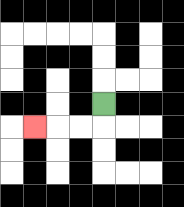{'start': '[4, 4]', 'end': '[1, 5]', 'path_directions': 'D,L,L,L', 'path_coordinates': '[[4, 4], [4, 5], [3, 5], [2, 5], [1, 5]]'}